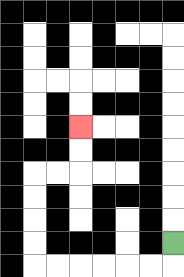{'start': '[7, 10]', 'end': '[3, 5]', 'path_directions': 'D,L,L,L,L,L,L,U,U,U,U,R,R,U,U', 'path_coordinates': '[[7, 10], [7, 11], [6, 11], [5, 11], [4, 11], [3, 11], [2, 11], [1, 11], [1, 10], [1, 9], [1, 8], [1, 7], [2, 7], [3, 7], [3, 6], [3, 5]]'}